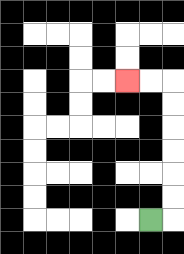{'start': '[6, 9]', 'end': '[5, 3]', 'path_directions': 'R,U,U,U,U,U,U,L,L', 'path_coordinates': '[[6, 9], [7, 9], [7, 8], [7, 7], [7, 6], [7, 5], [7, 4], [7, 3], [6, 3], [5, 3]]'}